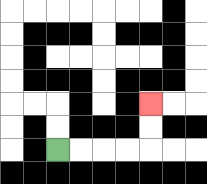{'start': '[2, 6]', 'end': '[6, 4]', 'path_directions': 'R,R,R,R,U,U', 'path_coordinates': '[[2, 6], [3, 6], [4, 6], [5, 6], [6, 6], [6, 5], [6, 4]]'}